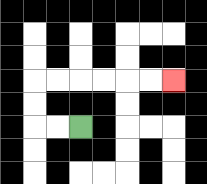{'start': '[3, 5]', 'end': '[7, 3]', 'path_directions': 'L,L,U,U,R,R,R,R,R,R', 'path_coordinates': '[[3, 5], [2, 5], [1, 5], [1, 4], [1, 3], [2, 3], [3, 3], [4, 3], [5, 3], [6, 3], [7, 3]]'}